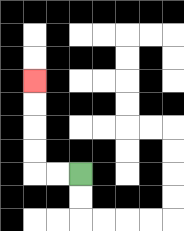{'start': '[3, 7]', 'end': '[1, 3]', 'path_directions': 'L,L,U,U,U,U', 'path_coordinates': '[[3, 7], [2, 7], [1, 7], [1, 6], [1, 5], [1, 4], [1, 3]]'}